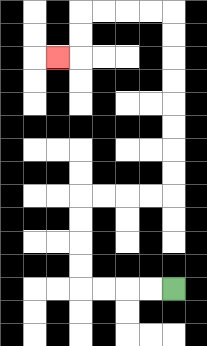{'start': '[7, 12]', 'end': '[2, 2]', 'path_directions': 'L,L,L,L,U,U,U,U,R,R,R,R,U,U,U,U,U,U,U,U,L,L,L,L,D,D,L', 'path_coordinates': '[[7, 12], [6, 12], [5, 12], [4, 12], [3, 12], [3, 11], [3, 10], [3, 9], [3, 8], [4, 8], [5, 8], [6, 8], [7, 8], [7, 7], [7, 6], [7, 5], [7, 4], [7, 3], [7, 2], [7, 1], [7, 0], [6, 0], [5, 0], [4, 0], [3, 0], [3, 1], [3, 2], [2, 2]]'}